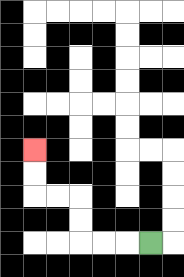{'start': '[6, 10]', 'end': '[1, 6]', 'path_directions': 'L,L,L,U,U,L,L,U,U', 'path_coordinates': '[[6, 10], [5, 10], [4, 10], [3, 10], [3, 9], [3, 8], [2, 8], [1, 8], [1, 7], [1, 6]]'}